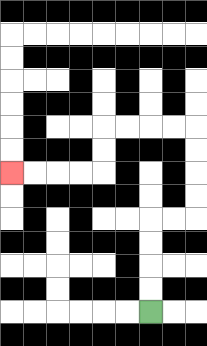{'start': '[6, 13]', 'end': '[0, 7]', 'path_directions': 'U,U,U,U,R,R,U,U,U,U,L,L,L,L,D,D,L,L,L,L', 'path_coordinates': '[[6, 13], [6, 12], [6, 11], [6, 10], [6, 9], [7, 9], [8, 9], [8, 8], [8, 7], [8, 6], [8, 5], [7, 5], [6, 5], [5, 5], [4, 5], [4, 6], [4, 7], [3, 7], [2, 7], [1, 7], [0, 7]]'}